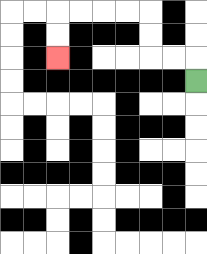{'start': '[8, 3]', 'end': '[2, 2]', 'path_directions': 'U,L,L,U,U,L,L,L,L,D,D', 'path_coordinates': '[[8, 3], [8, 2], [7, 2], [6, 2], [6, 1], [6, 0], [5, 0], [4, 0], [3, 0], [2, 0], [2, 1], [2, 2]]'}